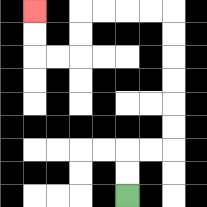{'start': '[5, 8]', 'end': '[1, 0]', 'path_directions': 'U,U,R,R,U,U,U,U,U,U,L,L,L,L,D,D,L,L,U,U', 'path_coordinates': '[[5, 8], [5, 7], [5, 6], [6, 6], [7, 6], [7, 5], [7, 4], [7, 3], [7, 2], [7, 1], [7, 0], [6, 0], [5, 0], [4, 0], [3, 0], [3, 1], [3, 2], [2, 2], [1, 2], [1, 1], [1, 0]]'}